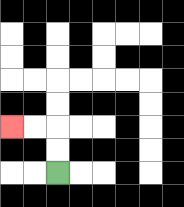{'start': '[2, 7]', 'end': '[0, 5]', 'path_directions': 'U,U,L,L', 'path_coordinates': '[[2, 7], [2, 6], [2, 5], [1, 5], [0, 5]]'}